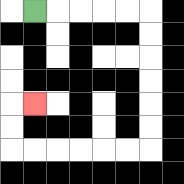{'start': '[1, 0]', 'end': '[1, 4]', 'path_directions': 'R,R,R,R,R,D,D,D,D,D,D,L,L,L,L,L,L,U,U,R', 'path_coordinates': '[[1, 0], [2, 0], [3, 0], [4, 0], [5, 0], [6, 0], [6, 1], [6, 2], [6, 3], [6, 4], [6, 5], [6, 6], [5, 6], [4, 6], [3, 6], [2, 6], [1, 6], [0, 6], [0, 5], [0, 4], [1, 4]]'}